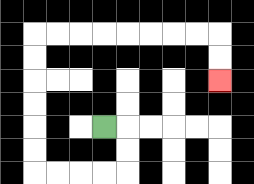{'start': '[4, 5]', 'end': '[9, 3]', 'path_directions': 'R,D,D,L,L,L,L,U,U,U,U,U,U,R,R,R,R,R,R,R,R,D,D', 'path_coordinates': '[[4, 5], [5, 5], [5, 6], [5, 7], [4, 7], [3, 7], [2, 7], [1, 7], [1, 6], [1, 5], [1, 4], [1, 3], [1, 2], [1, 1], [2, 1], [3, 1], [4, 1], [5, 1], [6, 1], [7, 1], [8, 1], [9, 1], [9, 2], [9, 3]]'}